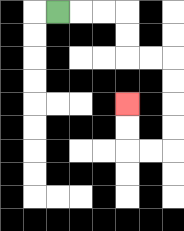{'start': '[2, 0]', 'end': '[5, 4]', 'path_directions': 'R,R,R,D,D,R,R,D,D,D,D,L,L,U,U', 'path_coordinates': '[[2, 0], [3, 0], [4, 0], [5, 0], [5, 1], [5, 2], [6, 2], [7, 2], [7, 3], [7, 4], [7, 5], [7, 6], [6, 6], [5, 6], [5, 5], [5, 4]]'}